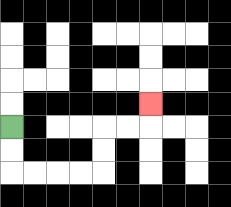{'start': '[0, 5]', 'end': '[6, 4]', 'path_directions': 'D,D,R,R,R,R,U,U,R,R,U', 'path_coordinates': '[[0, 5], [0, 6], [0, 7], [1, 7], [2, 7], [3, 7], [4, 7], [4, 6], [4, 5], [5, 5], [6, 5], [6, 4]]'}